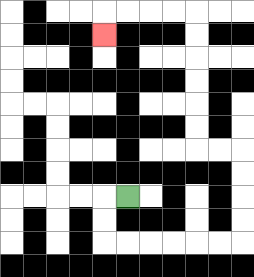{'start': '[5, 8]', 'end': '[4, 1]', 'path_directions': 'L,D,D,R,R,R,R,R,R,U,U,U,U,L,L,U,U,U,U,U,U,L,L,L,L,D', 'path_coordinates': '[[5, 8], [4, 8], [4, 9], [4, 10], [5, 10], [6, 10], [7, 10], [8, 10], [9, 10], [10, 10], [10, 9], [10, 8], [10, 7], [10, 6], [9, 6], [8, 6], [8, 5], [8, 4], [8, 3], [8, 2], [8, 1], [8, 0], [7, 0], [6, 0], [5, 0], [4, 0], [4, 1]]'}